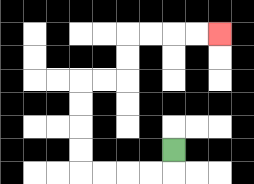{'start': '[7, 6]', 'end': '[9, 1]', 'path_directions': 'D,L,L,L,L,U,U,U,U,R,R,U,U,R,R,R,R', 'path_coordinates': '[[7, 6], [7, 7], [6, 7], [5, 7], [4, 7], [3, 7], [3, 6], [3, 5], [3, 4], [3, 3], [4, 3], [5, 3], [5, 2], [5, 1], [6, 1], [7, 1], [8, 1], [9, 1]]'}